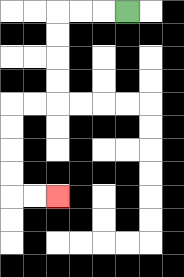{'start': '[5, 0]', 'end': '[2, 8]', 'path_directions': 'L,L,L,D,D,D,D,L,L,D,D,D,D,R,R', 'path_coordinates': '[[5, 0], [4, 0], [3, 0], [2, 0], [2, 1], [2, 2], [2, 3], [2, 4], [1, 4], [0, 4], [0, 5], [0, 6], [0, 7], [0, 8], [1, 8], [2, 8]]'}